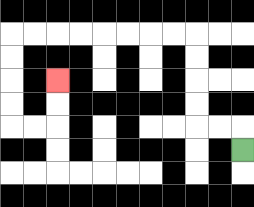{'start': '[10, 6]', 'end': '[2, 3]', 'path_directions': 'U,L,L,U,U,U,U,L,L,L,L,L,L,L,L,D,D,D,D,R,R,U,U', 'path_coordinates': '[[10, 6], [10, 5], [9, 5], [8, 5], [8, 4], [8, 3], [8, 2], [8, 1], [7, 1], [6, 1], [5, 1], [4, 1], [3, 1], [2, 1], [1, 1], [0, 1], [0, 2], [0, 3], [0, 4], [0, 5], [1, 5], [2, 5], [2, 4], [2, 3]]'}